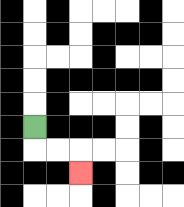{'start': '[1, 5]', 'end': '[3, 7]', 'path_directions': 'D,R,R,D', 'path_coordinates': '[[1, 5], [1, 6], [2, 6], [3, 6], [3, 7]]'}